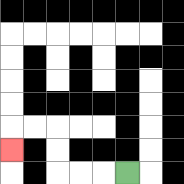{'start': '[5, 7]', 'end': '[0, 6]', 'path_directions': 'L,L,L,U,U,L,L,D', 'path_coordinates': '[[5, 7], [4, 7], [3, 7], [2, 7], [2, 6], [2, 5], [1, 5], [0, 5], [0, 6]]'}